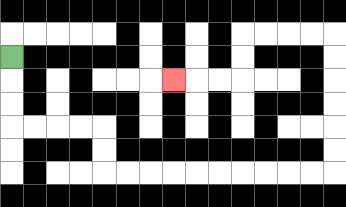{'start': '[0, 2]', 'end': '[7, 3]', 'path_directions': 'D,D,D,R,R,R,R,D,D,R,R,R,R,R,R,R,R,R,R,U,U,U,U,U,U,L,L,L,L,D,D,L,L,L', 'path_coordinates': '[[0, 2], [0, 3], [0, 4], [0, 5], [1, 5], [2, 5], [3, 5], [4, 5], [4, 6], [4, 7], [5, 7], [6, 7], [7, 7], [8, 7], [9, 7], [10, 7], [11, 7], [12, 7], [13, 7], [14, 7], [14, 6], [14, 5], [14, 4], [14, 3], [14, 2], [14, 1], [13, 1], [12, 1], [11, 1], [10, 1], [10, 2], [10, 3], [9, 3], [8, 3], [7, 3]]'}